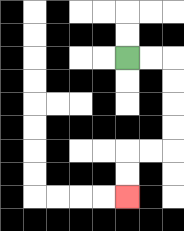{'start': '[5, 2]', 'end': '[5, 8]', 'path_directions': 'R,R,D,D,D,D,L,L,D,D', 'path_coordinates': '[[5, 2], [6, 2], [7, 2], [7, 3], [7, 4], [7, 5], [7, 6], [6, 6], [5, 6], [5, 7], [5, 8]]'}